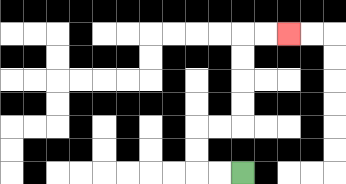{'start': '[10, 7]', 'end': '[12, 1]', 'path_directions': 'L,L,U,U,R,R,U,U,U,U,R,R', 'path_coordinates': '[[10, 7], [9, 7], [8, 7], [8, 6], [8, 5], [9, 5], [10, 5], [10, 4], [10, 3], [10, 2], [10, 1], [11, 1], [12, 1]]'}